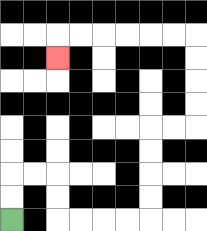{'start': '[0, 9]', 'end': '[2, 2]', 'path_directions': 'U,U,R,R,D,D,R,R,R,R,U,U,U,U,R,R,U,U,U,U,L,L,L,L,L,L,D', 'path_coordinates': '[[0, 9], [0, 8], [0, 7], [1, 7], [2, 7], [2, 8], [2, 9], [3, 9], [4, 9], [5, 9], [6, 9], [6, 8], [6, 7], [6, 6], [6, 5], [7, 5], [8, 5], [8, 4], [8, 3], [8, 2], [8, 1], [7, 1], [6, 1], [5, 1], [4, 1], [3, 1], [2, 1], [2, 2]]'}